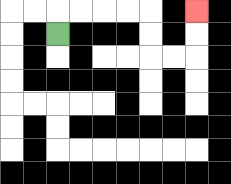{'start': '[2, 1]', 'end': '[8, 0]', 'path_directions': 'U,R,R,R,R,D,D,R,R,U,U', 'path_coordinates': '[[2, 1], [2, 0], [3, 0], [4, 0], [5, 0], [6, 0], [6, 1], [6, 2], [7, 2], [8, 2], [8, 1], [8, 0]]'}